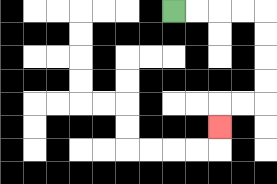{'start': '[7, 0]', 'end': '[9, 5]', 'path_directions': 'R,R,R,R,D,D,D,D,L,L,D', 'path_coordinates': '[[7, 0], [8, 0], [9, 0], [10, 0], [11, 0], [11, 1], [11, 2], [11, 3], [11, 4], [10, 4], [9, 4], [9, 5]]'}